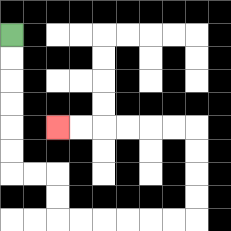{'start': '[0, 1]', 'end': '[2, 5]', 'path_directions': 'D,D,D,D,D,D,R,R,D,D,R,R,R,R,R,R,U,U,U,U,L,L,L,L,L,L', 'path_coordinates': '[[0, 1], [0, 2], [0, 3], [0, 4], [0, 5], [0, 6], [0, 7], [1, 7], [2, 7], [2, 8], [2, 9], [3, 9], [4, 9], [5, 9], [6, 9], [7, 9], [8, 9], [8, 8], [8, 7], [8, 6], [8, 5], [7, 5], [6, 5], [5, 5], [4, 5], [3, 5], [2, 5]]'}